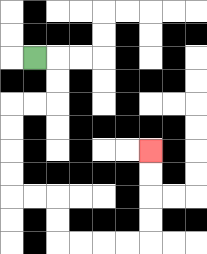{'start': '[1, 2]', 'end': '[6, 6]', 'path_directions': 'R,D,D,L,L,D,D,D,D,R,R,D,D,R,R,R,R,U,U,U,U', 'path_coordinates': '[[1, 2], [2, 2], [2, 3], [2, 4], [1, 4], [0, 4], [0, 5], [0, 6], [0, 7], [0, 8], [1, 8], [2, 8], [2, 9], [2, 10], [3, 10], [4, 10], [5, 10], [6, 10], [6, 9], [6, 8], [6, 7], [6, 6]]'}